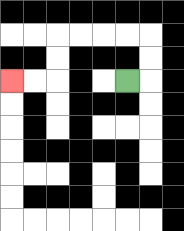{'start': '[5, 3]', 'end': '[0, 3]', 'path_directions': 'R,U,U,L,L,L,L,D,D,L,L', 'path_coordinates': '[[5, 3], [6, 3], [6, 2], [6, 1], [5, 1], [4, 1], [3, 1], [2, 1], [2, 2], [2, 3], [1, 3], [0, 3]]'}